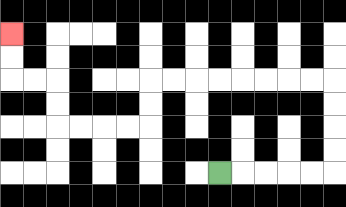{'start': '[9, 7]', 'end': '[0, 1]', 'path_directions': 'R,R,R,R,R,U,U,U,U,L,L,L,L,L,L,L,L,D,D,L,L,L,L,U,U,L,L,U,U', 'path_coordinates': '[[9, 7], [10, 7], [11, 7], [12, 7], [13, 7], [14, 7], [14, 6], [14, 5], [14, 4], [14, 3], [13, 3], [12, 3], [11, 3], [10, 3], [9, 3], [8, 3], [7, 3], [6, 3], [6, 4], [6, 5], [5, 5], [4, 5], [3, 5], [2, 5], [2, 4], [2, 3], [1, 3], [0, 3], [0, 2], [0, 1]]'}